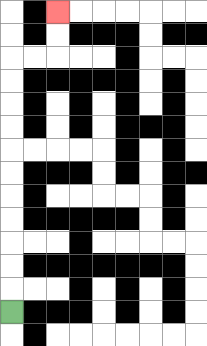{'start': '[0, 13]', 'end': '[2, 0]', 'path_directions': 'U,U,U,U,U,U,U,U,U,U,U,R,R,U,U', 'path_coordinates': '[[0, 13], [0, 12], [0, 11], [0, 10], [0, 9], [0, 8], [0, 7], [0, 6], [0, 5], [0, 4], [0, 3], [0, 2], [1, 2], [2, 2], [2, 1], [2, 0]]'}